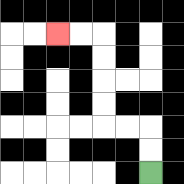{'start': '[6, 7]', 'end': '[2, 1]', 'path_directions': 'U,U,L,L,U,U,U,U,L,L', 'path_coordinates': '[[6, 7], [6, 6], [6, 5], [5, 5], [4, 5], [4, 4], [4, 3], [4, 2], [4, 1], [3, 1], [2, 1]]'}